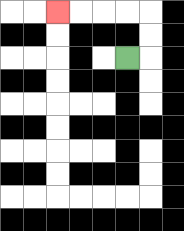{'start': '[5, 2]', 'end': '[2, 0]', 'path_directions': 'R,U,U,L,L,L,L', 'path_coordinates': '[[5, 2], [6, 2], [6, 1], [6, 0], [5, 0], [4, 0], [3, 0], [2, 0]]'}